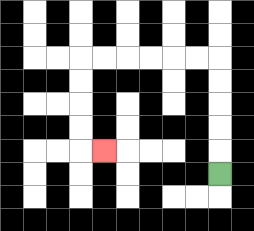{'start': '[9, 7]', 'end': '[4, 6]', 'path_directions': 'U,U,U,U,U,L,L,L,L,L,L,D,D,D,D,R', 'path_coordinates': '[[9, 7], [9, 6], [9, 5], [9, 4], [9, 3], [9, 2], [8, 2], [7, 2], [6, 2], [5, 2], [4, 2], [3, 2], [3, 3], [3, 4], [3, 5], [3, 6], [4, 6]]'}